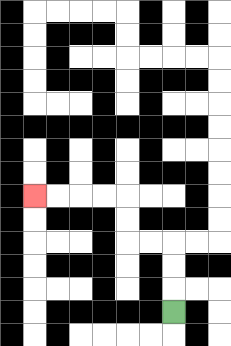{'start': '[7, 13]', 'end': '[1, 8]', 'path_directions': 'U,U,U,L,L,U,U,L,L,L,L', 'path_coordinates': '[[7, 13], [7, 12], [7, 11], [7, 10], [6, 10], [5, 10], [5, 9], [5, 8], [4, 8], [3, 8], [2, 8], [1, 8]]'}